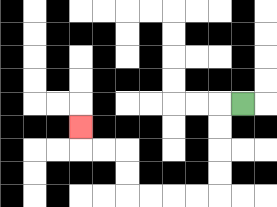{'start': '[10, 4]', 'end': '[3, 5]', 'path_directions': 'L,D,D,D,D,L,L,L,L,U,U,L,L,U', 'path_coordinates': '[[10, 4], [9, 4], [9, 5], [9, 6], [9, 7], [9, 8], [8, 8], [7, 8], [6, 8], [5, 8], [5, 7], [5, 6], [4, 6], [3, 6], [3, 5]]'}